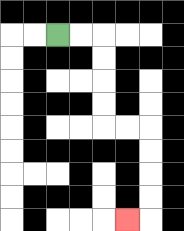{'start': '[2, 1]', 'end': '[5, 9]', 'path_directions': 'R,R,D,D,D,D,R,R,D,D,D,D,L', 'path_coordinates': '[[2, 1], [3, 1], [4, 1], [4, 2], [4, 3], [4, 4], [4, 5], [5, 5], [6, 5], [6, 6], [6, 7], [6, 8], [6, 9], [5, 9]]'}